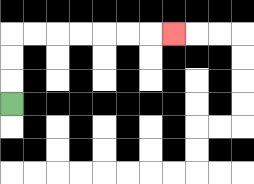{'start': '[0, 4]', 'end': '[7, 1]', 'path_directions': 'U,U,U,R,R,R,R,R,R,R', 'path_coordinates': '[[0, 4], [0, 3], [0, 2], [0, 1], [1, 1], [2, 1], [3, 1], [4, 1], [5, 1], [6, 1], [7, 1]]'}